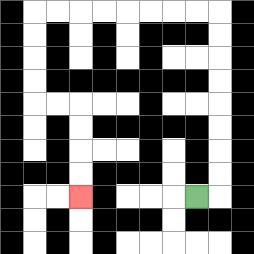{'start': '[8, 8]', 'end': '[3, 8]', 'path_directions': 'R,U,U,U,U,U,U,U,U,L,L,L,L,L,L,L,L,D,D,D,D,R,R,D,D,D,D', 'path_coordinates': '[[8, 8], [9, 8], [9, 7], [9, 6], [9, 5], [9, 4], [9, 3], [9, 2], [9, 1], [9, 0], [8, 0], [7, 0], [6, 0], [5, 0], [4, 0], [3, 0], [2, 0], [1, 0], [1, 1], [1, 2], [1, 3], [1, 4], [2, 4], [3, 4], [3, 5], [3, 6], [3, 7], [3, 8]]'}